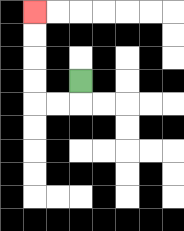{'start': '[3, 3]', 'end': '[1, 0]', 'path_directions': 'D,L,L,U,U,U,U', 'path_coordinates': '[[3, 3], [3, 4], [2, 4], [1, 4], [1, 3], [1, 2], [1, 1], [1, 0]]'}